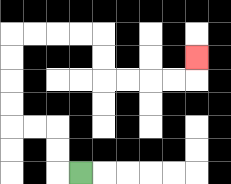{'start': '[3, 7]', 'end': '[8, 2]', 'path_directions': 'L,U,U,L,L,U,U,U,U,R,R,R,R,D,D,R,R,R,R,U', 'path_coordinates': '[[3, 7], [2, 7], [2, 6], [2, 5], [1, 5], [0, 5], [0, 4], [0, 3], [0, 2], [0, 1], [1, 1], [2, 1], [3, 1], [4, 1], [4, 2], [4, 3], [5, 3], [6, 3], [7, 3], [8, 3], [8, 2]]'}